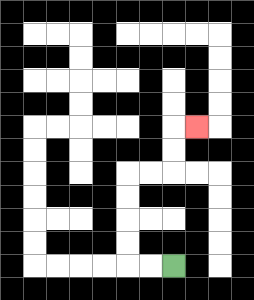{'start': '[7, 11]', 'end': '[8, 5]', 'path_directions': 'L,L,U,U,U,U,R,R,U,U,R', 'path_coordinates': '[[7, 11], [6, 11], [5, 11], [5, 10], [5, 9], [5, 8], [5, 7], [6, 7], [7, 7], [7, 6], [7, 5], [8, 5]]'}